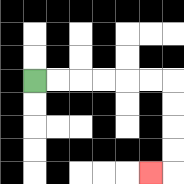{'start': '[1, 3]', 'end': '[6, 7]', 'path_directions': 'R,R,R,R,R,R,D,D,D,D,L', 'path_coordinates': '[[1, 3], [2, 3], [3, 3], [4, 3], [5, 3], [6, 3], [7, 3], [7, 4], [7, 5], [7, 6], [7, 7], [6, 7]]'}